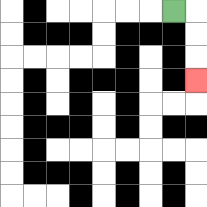{'start': '[7, 0]', 'end': '[8, 3]', 'path_directions': 'R,D,D,D', 'path_coordinates': '[[7, 0], [8, 0], [8, 1], [8, 2], [8, 3]]'}